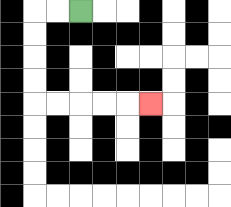{'start': '[3, 0]', 'end': '[6, 4]', 'path_directions': 'L,L,D,D,D,D,R,R,R,R,R', 'path_coordinates': '[[3, 0], [2, 0], [1, 0], [1, 1], [1, 2], [1, 3], [1, 4], [2, 4], [3, 4], [4, 4], [5, 4], [6, 4]]'}